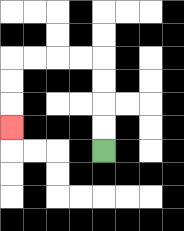{'start': '[4, 6]', 'end': '[0, 5]', 'path_directions': 'U,U,U,U,L,L,L,L,D,D,D', 'path_coordinates': '[[4, 6], [4, 5], [4, 4], [4, 3], [4, 2], [3, 2], [2, 2], [1, 2], [0, 2], [0, 3], [0, 4], [0, 5]]'}